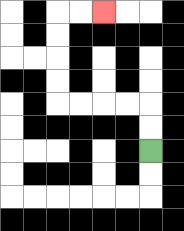{'start': '[6, 6]', 'end': '[4, 0]', 'path_directions': 'U,U,L,L,L,L,U,U,U,U,R,R', 'path_coordinates': '[[6, 6], [6, 5], [6, 4], [5, 4], [4, 4], [3, 4], [2, 4], [2, 3], [2, 2], [2, 1], [2, 0], [3, 0], [4, 0]]'}